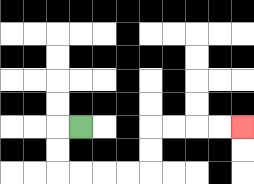{'start': '[3, 5]', 'end': '[10, 5]', 'path_directions': 'L,D,D,R,R,R,R,U,U,R,R,R,R', 'path_coordinates': '[[3, 5], [2, 5], [2, 6], [2, 7], [3, 7], [4, 7], [5, 7], [6, 7], [6, 6], [6, 5], [7, 5], [8, 5], [9, 5], [10, 5]]'}